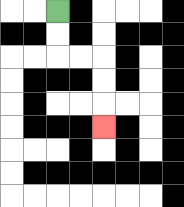{'start': '[2, 0]', 'end': '[4, 5]', 'path_directions': 'D,D,R,R,D,D,D', 'path_coordinates': '[[2, 0], [2, 1], [2, 2], [3, 2], [4, 2], [4, 3], [4, 4], [4, 5]]'}